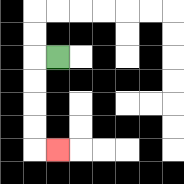{'start': '[2, 2]', 'end': '[2, 6]', 'path_directions': 'L,D,D,D,D,R', 'path_coordinates': '[[2, 2], [1, 2], [1, 3], [1, 4], [1, 5], [1, 6], [2, 6]]'}